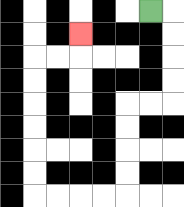{'start': '[6, 0]', 'end': '[3, 1]', 'path_directions': 'R,D,D,D,D,L,L,D,D,D,D,L,L,L,L,U,U,U,U,U,U,R,R,U', 'path_coordinates': '[[6, 0], [7, 0], [7, 1], [7, 2], [7, 3], [7, 4], [6, 4], [5, 4], [5, 5], [5, 6], [5, 7], [5, 8], [4, 8], [3, 8], [2, 8], [1, 8], [1, 7], [1, 6], [1, 5], [1, 4], [1, 3], [1, 2], [2, 2], [3, 2], [3, 1]]'}